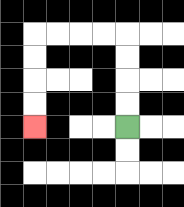{'start': '[5, 5]', 'end': '[1, 5]', 'path_directions': 'U,U,U,U,L,L,L,L,D,D,D,D', 'path_coordinates': '[[5, 5], [5, 4], [5, 3], [5, 2], [5, 1], [4, 1], [3, 1], [2, 1], [1, 1], [1, 2], [1, 3], [1, 4], [1, 5]]'}